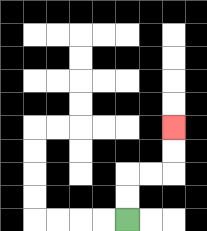{'start': '[5, 9]', 'end': '[7, 5]', 'path_directions': 'U,U,R,R,U,U', 'path_coordinates': '[[5, 9], [5, 8], [5, 7], [6, 7], [7, 7], [7, 6], [7, 5]]'}